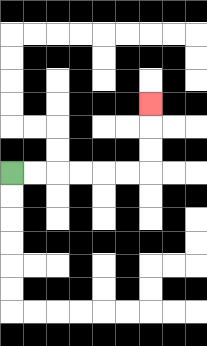{'start': '[0, 7]', 'end': '[6, 4]', 'path_directions': 'R,R,R,R,R,R,U,U,U', 'path_coordinates': '[[0, 7], [1, 7], [2, 7], [3, 7], [4, 7], [5, 7], [6, 7], [6, 6], [6, 5], [6, 4]]'}